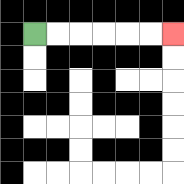{'start': '[1, 1]', 'end': '[7, 1]', 'path_directions': 'R,R,R,R,R,R', 'path_coordinates': '[[1, 1], [2, 1], [3, 1], [4, 1], [5, 1], [6, 1], [7, 1]]'}